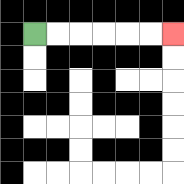{'start': '[1, 1]', 'end': '[7, 1]', 'path_directions': 'R,R,R,R,R,R', 'path_coordinates': '[[1, 1], [2, 1], [3, 1], [4, 1], [5, 1], [6, 1], [7, 1]]'}